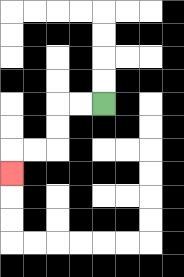{'start': '[4, 4]', 'end': '[0, 7]', 'path_directions': 'L,L,D,D,L,L,D', 'path_coordinates': '[[4, 4], [3, 4], [2, 4], [2, 5], [2, 6], [1, 6], [0, 6], [0, 7]]'}